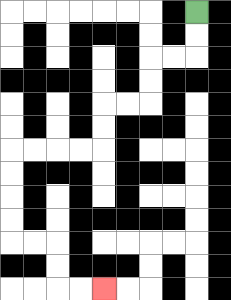{'start': '[8, 0]', 'end': '[4, 12]', 'path_directions': 'D,D,L,L,D,D,L,L,D,D,L,L,L,L,D,D,D,D,R,R,D,D,R,R', 'path_coordinates': '[[8, 0], [8, 1], [8, 2], [7, 2], [6, 2], [6, 3], [6, 4], [5, 4], [4, 4], [4, 5], [4, 6], [3, 6], [2, 6], [1, 6], [0, 6], [0, 7], [0, 8], [0, 9], [0, 10], [1, 10], [2, 10], [2, 11], [2, 12], [3, 12], [4, 12]]'}